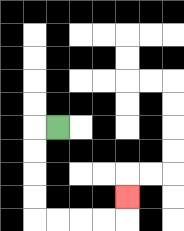{'start': '[2, 5]', 'end': '[5, 8]', 'path_directions': 'L,D,D,D,D,R,R,R,R,U', 'path_coordinates': '[[2, 5], [1, 5], [1, 6], [1, 7], [1, 8], [1, 9], [2, 9], [3, 9], [4, 9], [5, 9], [5, 8]]'}